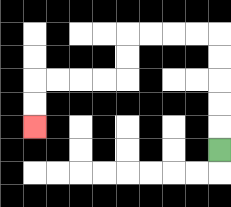{'start': '[9, 6]', 'end': '[1, 5]', 'path_directions': 'U,U,U,U,U,L,L,L,L,D,D,L,L,L,L,D,D', 'path_coordinates': '[[9, 6], [9, 5], [9, 4], [9, 3], [9, 2], [9, 1], [8, 1], [7, 1], [6, 1], [5, 1], [5, 2], [5, 3], [4, 3], [3, 3], [2, 3], [1, 3], [1, 4], [1, 5]]'}